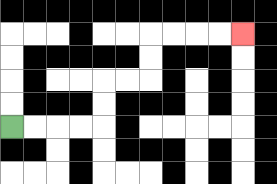{'start': '[0, 5]', 'end': '[10, 1]', 'path_directions': 'R,R,R,R,U,U,R,R,U,U,R,R,R,R', 'path_coordinates': '[[0, 5], [1, 5], [2, 5], [3, 5], [4, 5], [4, 4], [4, 3], [5, 3], [6, 3], [6, 2], [6, 1], [7, 1], [8, 1], [9, 1], [10, 1]]'}